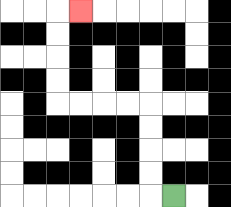{'start': '[7, 8]', 'end': '[3, 0]', 'path_directions': 'L,U,U,U,U,L,L,L,L,U,U,U,U,R', 'path_coordinates': '[[7, 8], [6, 8], [6, 7], [6, 6], [6, 5], [6, 4], [5, 4], [4, 4], [3, 4], [2, 4], [2, 3], [2, 2], [2, 1], [2, 0], [3, 0]]'}